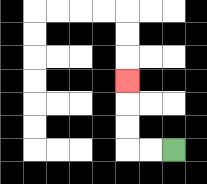{'start': '[7, 6]', 'end': '[5, 3]', 'path_directions': 'L,L,U,U,U', 'path_coordinates': '[[7, 6], [6, 6], [5, 6], [5, 5], [5, 4], [5, 3]]'}